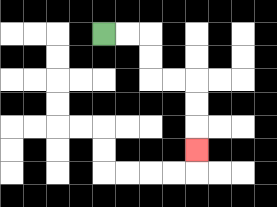{'start': '[4, 1]', 'end': '[8, 6]', 'path_directions': 'R,R,D,D,R,R,D,D,D', 'path_coordinates': '[[4, 1], [5, 1], [6, 1], [6, 2], [6, 3], [7, 3], [8, 3], [8, 4], [8, 5], [8, 6]]'}